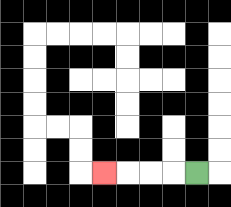{'start': '[8, 7]', 'end': '[4, 7]', 'path_directions': 'L,L,L,L', 'path_coordinates': '[[8, 7], [7, 7], [6, 7], [5, 7], [4, 7]]'}